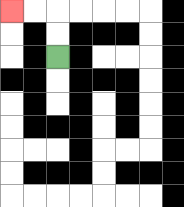{'start': '[2, 2]', 'end': '[0, 0]', 'path_directions': 'U,U,L,L', 'path_coordinates': '[[2, 2], [2, 1], [2, 0], [1, 0], [0, 0]]'}